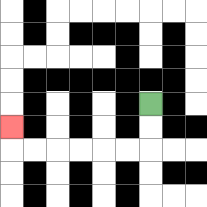{'start': '[6, 4]', 'end': '[0, 5]', 'path_directions': 'D,D,L,L,L,L,L,L,U', 'path_coordinates': '[[6, 4], [6, 5], [6, 6], [5, 6], [4, 6], [3, 6], [2, 6], [1, 6], [0, 6], [0, 5]]'}